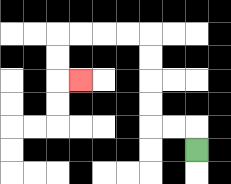{'start': '[8, 6]', 'end': '[3, 3]', 'path_directions': 'U,L,L,U,U,U,U,L,L,L,L,D,D,R', 'path_coordinates': '[[8, 6], [8, 5], [7, 5], [6, 5], [6, 4], [6, 3], [6, 2], [6, 1], [5, 1], [4, 1], [3, 1], [2, 1], [2, 2], [2, 3], [3, 3]]'}